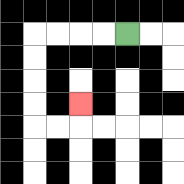{'start': '[5, 1]', 'end': '[3, 4]', 'path_directions': 'L,L,L,L,D,D,D,D,R,R,U', 'path_coordinates': '[[5, 1], [4, 1], [3, 1], [2, 1], [1, 1], [1, 2], [1, 3], [1, 4], [1, 5], [2, 5], [3, 5], [3, 4]]'}